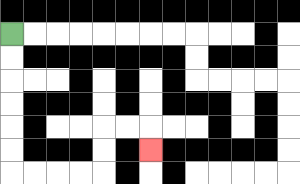{'start': '[0, 1]', 'end': '[6, 6]', 'path_directions': 'D,D,D,D,D,D,R,R,R,R,U,U,R,R,D', 'path_coordinates': '[[0, 1], [0, 2], [0, 3], [0, 4], [0, 5], [0, 6], [0, 7], [1, 7], [2, 7], [3, 7], [4, 7], [4, 6], [4, 5], [5, 5], [6, 5], [6, 6]]'}